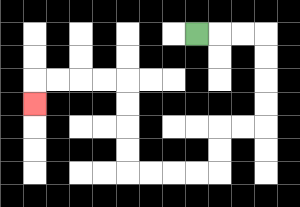{'start': '[8, 1]', 'end': '[1, 4]', 'path_directions': 'R,R,R,D,D,D,D,L,L,D,D,L,L,L,L,U,U,U,U,L,L,L,L,D', 'path_coordinates': '[[8, 1], [9, 1], [10, 1], [11, 1], [11, 2], [11, 3], [11, 4], [11, 5], [10, 5], [9, 5], [9, 6], [9, 7], [8, 7], [7, 7], [6, 7], [5, 7], [5, 6], [5, 5], [5, 4], [5, 3], [4, 3], [3, 3], [2, 3], [1, 3], [1, 4]]'}